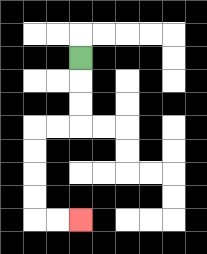{'start': '[3, 2]', 'end': '[3, 9]', 'path_directions': 'D,D,D,L,L,D,D,D,D,R,R', 'path_coordinates': '[[3, 2], [3, 3], [3, 4], [3, 5], [2, 5], [1, 5], [1, 6], [1, 7], [1, 8], [1, 9], [2, 9], [3, 9]]'}